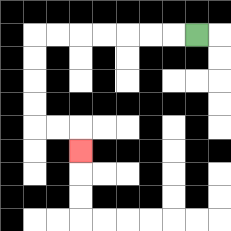{'start': '[8, 1]', 'end': '[3, 6]', 'path_directions': 'L,L,L,L,L,L,L,D,D,D,D,R,R,D', 'path_coordinates': '[[8, 1], [7, 1], [6, 1], [5, 1], [4, 1], [3, 1], [2, 1], [1, 1], [1, 2], [1, 3], [1, 4], [1, 5], [2, 5], [3, 5], [3, 6]]'}